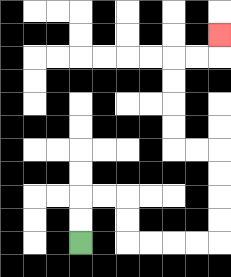{'start': '[3, 10]', 'end': '[9, 1]', 'path_directions': 'U,U,R,R,D,D,R,R,R,R,U,U,U,U,L,L,U,U,U,U,R,R,U', 'path_coordinates': '[[3, 10], [3, 9], [3, 8], [4, 8], [5, 8], [5, 9], [5, 10], [6, 10], [7, 10], [8, 10], [9, 10], [9, 9], [9, 8], [9, 7], [9, 6], [8, 6], [7, 6], [7, 5], [7, 4], [7, 3], [7, 2], [8, 2], [9, 2], [9, 1]]'}